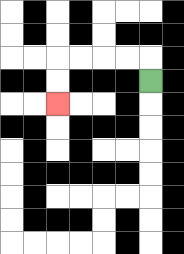{'start': '[6, 3]', 'end': '[2, 4]', 'path_directions': 'U,L,L,L,L,D,D', 'path_coordinates': '[[6, 3], [6, 2], [5, 2], [4, 2], [3, 2], [2, 2], [2, 3], [2, 4]]'}